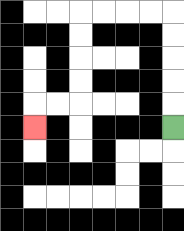{'start': '[7, 5]', 'end': '[1, 5]', 'path_directions': 'U,U,U,U,U,L,L,L,L,D,D,D,D,L,L,D', 'path_coordinates': '[[7, 5], [7, 4], [7, 3], [7, 2], [7, 1], [7, 0], [6, 0], [5, 0], [4, 0], [3, 0], [3, 1], [3, 2], [3, 3], [3, 4], [2, 4], [1, 4], [1, 5]]'}